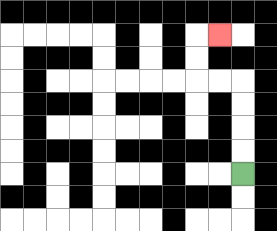{'start': '[10, 7]', 'end': '[9, 1]', 'path_directions': 'U,U,U,U,L,L,U,U,R', 'path_coordinates': '[[10, 7], [10, 6], [10, 5], [10, 4], [10, 3], [9, 3], [8, 3], [8, 2], [8, 1], [9, 1]]'}